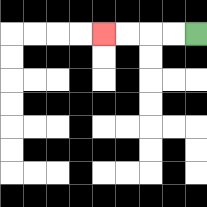{'start': '[8, 1]', 'end': '[4, 1]', 'path_directions': 'L,L,L,L', 'path_coordinates': '[[8, 1], [7, 1], [6, 1], [5, 1], [4, 1]]'}